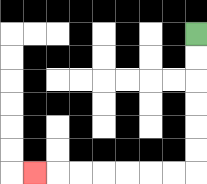{'start': '[8, 1]', 'end': '[1, 7]', 'path_directions': 'D,D,D,D,D,D,L,L,L,L,L,L,L', 'path_coordinates': '[[8, 1], [8, 2], [8, 3], [8, 4], [8, 5], [8, 6], [8, 7], [7, 7], [6, 7], [5, 7], [4, 7], [3, 7], [2, 7], [1, 7]]'}